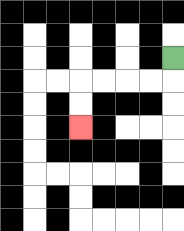{'start': '[7, 2]', 'end': '[3, 5]', 'path_directions': 'D,L,L,L,L,D,D', 'path_coordinates': '[[7, 2], [7, 3], [6, 3], [5, 3], [4, 3], [3, 3], [3, 4], [3, 5]]'}